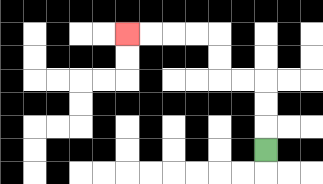{'start': '[11, 6]', 'end': '[5, 1]', 'path_directions': 'U,U,U,L,L,U,U,L,L,L,L', 'path_coordinates': '[[11, 6], [11, 5], [11, 4], [11, 3], [10, 3], [9, 3], [9, 2], [9, 1], [8, 1], [7, 1], [6, 1], [5, 1]]'}